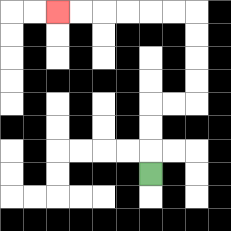{'start': '[6, 7]', 'end': '[2, 0]', 'path_directions': 'U,U,U,R,R,U,U,U,U,L,L,L,L,L,L', 'path_coordinates': '[[6, 7], [6, 6], [6, 5], [6, 4], [7, 4], [8, 4], [8, 3], [8, 2], [8, 1], [8, 0], [7, 0], [6, 0], [5, 0], [4, 0], [3, 0], [2, 0]]'}